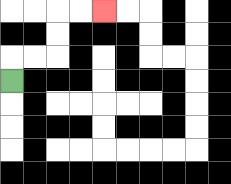{'start': '[0, 3]', 'end': '[4, 0]', 'path_directions': 'U,R,R,U,U,R,R', 'path_coordinates': '[[0, 3], [0, 2], [1, 2], [2, 2], [2, 1], [2, 0], [3, 0], [4, 0]]'}